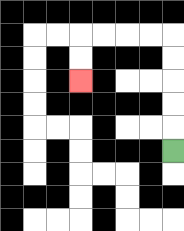{'start': '[7, 6]', 'end': '[3, 3]', 'path_directions': 'U,U,U,U,U,L,L,L,L,D,D', 'path_coordinates': '[[7, 6], [7, 5], [7, 4], [7, 3], [7, 2], [7, 1], [6, 1], [5, 1], [4, 1], [3, 1], [3, 2], [3, 3]]'}